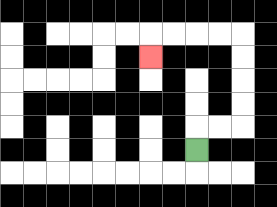{'start': '[8, 6]', 'end': '[6, 2]', 'path_directions': 'U,R,R,U,U,U,U,L,L,L,L,D', 'path_coordinates': '[[8, 6], [8, 5], [9, 5], [10, 5], [10, 4], [10, 3], [10, 2], [10, 1], [9, 1], [8, 1], [7, 1], [6, 1], [6, 2]]'}